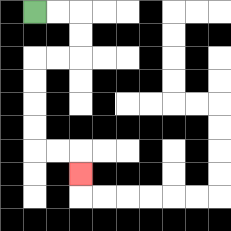{'start': '[1, 0]', 'end': '[3, 7]', 'path_directions': 'R,R,D,D,L,L,D,D,D,D,R,R,D', 'path_coordinates': '[[1, 0], [2, 0], [3, 0], [3, 1], [3, 2], [2, 2], [1, 2], [1, 3], [1, 4], [1, 5], [1, 6], [2, 6], [3, 6], [3, 7]]'}